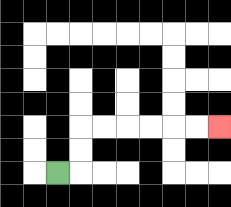{'start': '[2, 7]', 'end': '[9, 5]', 'path_directions': 'R,U,U,R,R,R,R,R,R', 'path_coordinates': '[[2, 7], [3, 7], [3, 6], [3, 5], [4, 5], [5, 5], [6, 5], [7, 5], [8, 5], [9, 5]]'}